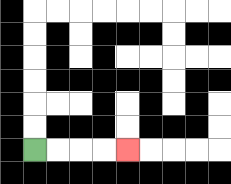{'start': '[1, 6]', 'end': '[5, 6]', 'path_directions': 'R,R,R,R', 'path_coordinates': '[[1, 6], [2, 6], [3, 6], [4, 6], [5, 6]]'}